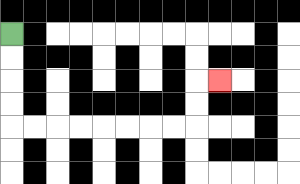{'start': '[0, 1]', 'end': '[9, 3]', 'path_directions': 'D,D,D,D,R,R,R,R,R,R,R,R,U,U,R', 'path_coordinates': '[[0, 1], [0, 2], [0, 3], [0, 4], [0, 5], [1, 5], [2, 5], [3, 5], [4, 5], [5, 5], [6, 5], [7, 5], [8, 5], [8, 4], [8, 3], [9, 3]]'}